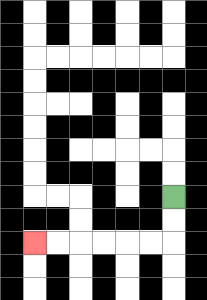{'start': '[7, 8]', 'end': '[1, 10]', 'path_directions': 'D,D,L,L,L,L,L,L', 'path_coordinates': '[[7, 8], [7, 9], [7, 10], [6, 10], [5, 10], [4, 10], [3, 10], [2, 10], [1, 10]]'}